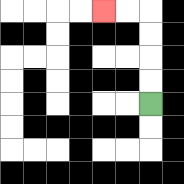{'start': '[6, 4]', 'end': '[4, 0]', 'path_directions': 'U,U,U,U,L,L', 'path_coordinates': '[[6, 4], [6, 3], [6, 2], [6, 1], [6, 0], [5, 0], [4, 0]]'}